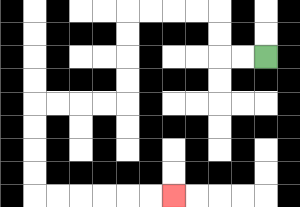{'start': '[11, 2]', 'end': '[7, 8]', 'path_directions': 'L,L,U,U,L,L,L,L,D,D,D,D,L,L,L,L,D,D,D,D,R,R,R,R,R,R', 'path_coordinates': '[[11, 2], [10, 2], [9, 2], [9, 1], [9, 0], [8, 0], [7, 0], [6, 0], [5, 0], [5, 1], [5, 2], [5, 3], [5, 4], [4, 4], [3, 4], [2, 4], [1, 4], [1, 5], [1, 6], [1, 7], [1, 8], [2, 8], [3, 8], [4, 8], [5, 8], [6, 8], [7, 8]]'}